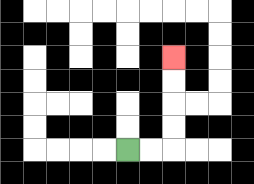{'start': '[5, 6]', 'end': '[7, 2]', 'path_directions': 'R,R,U,U,U,U', 'path_coordinates': '[[5, 6], [6, 6], [7, 6], [7, 5], [7, 4], [7, 3], [7, 2]]'}